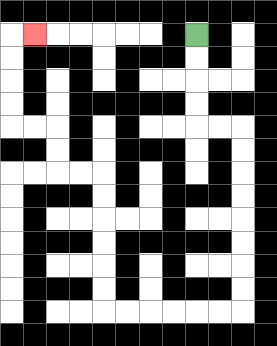{'start': '[8, 1]', 'end': '[1, 1]', 'path_directions': 'D,D,D,D,R,R,D,D,D,D,D,D,D,D,L,L,L,L,L,L,U,U,U,U,U,U,L,L,U,U,L,L,U,U,U,U,R', 'path_coordinates': '[[8, 1], [8, 2], [8, 3], [8, 4], [8, 5], [9, 5], [10, 5], [10, 6], [10, 7], [10, 8], [10, 9], [10, 10], [10, 11], [10, 12], [10, 13], [9, 13], [8, 13], [7, 13], [6, 13], [5, 13], [4, 13], [4, 12], [4, 11], [4, 10], [4, 9], [4, 8], [4, 7], [3, 7], [2, 7], [2, 6], [2, 5], [1, 5], [0, 5], [0, 4], [0, 3], [0, 2], [0, 1], [1, 1]]'}